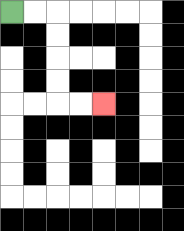{'start': '[0, 0]', 'end': '[4, 4]', 'path_directions': 'R,R,D,D,D,D,R,R', 'path_coordinates': '[[0, 0], [1, 0], [2, 0], [2, 1], [2, 2], [2, 3], [2, 4], [3, 4], [4, 4]]'}